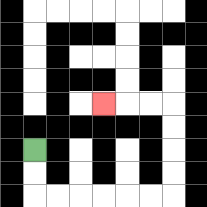{'start': '[1, 6]', 'end': '[4, 4]', 'path_directions': 'D,D,R,R,R,R,R,R,U,U,U,U,L,L,L', 'path_coordinates': '[[1, 6], [1, 7], [1, 8], [2, 8], [3, 8], [4, 8], [5, 8], [6, 8], [7, 8], [7, 7], [7, 6], [7, 5], [7, 4], [6, 4], [5, 4], [4, 4]]'}